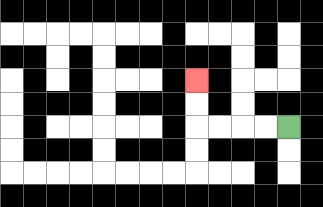{'start': '[12, 5]', 'end': '[8, 3]', 'path_directions': 'L,L,L,L,U,U', 'path_coordinates': '[[12, 5], [11, 5], [10, 5], [9, 5], [8, 5], [8, 4], [8, 3]]'}